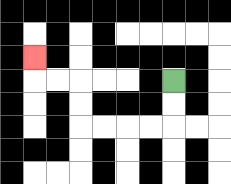{'start': '[7, 3]', 'end': '[1, 2]', 'path_directions': 'D,D,L,L,L,L,U,U,L,L,U', 'path_coordinates': '[[7, 3], [7, 4], [7, 5], [6, 5], [5, 5], [4, 5], [3, 5], [3, 4], [3, 3], [2, 3], [1, 3], [1, 2]]'}